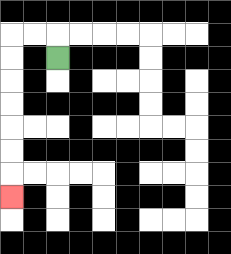{'start': '[2, 2]', 'end': '[0, 8]', 'path_directions': 'U,L,L,D,D,D,D,D,D,D', 'path_coordinates': '[[2, 2], [2, 1], [1, 1], [0, 1], [0, 2], [0, 3], [0, 4], [0, 5], [0, 6], [0, 7], [0, 8]]'}